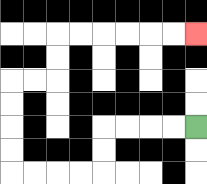{'start': '[8, 5]', 'end': '[8, 1]', 'path_directions': 'L,L,L,L,D,D,L,L,L,L,U,U,U,U,R,R,U,U,R,R,R,R,R,R', 'path_coordinates': '[[8, 5], [7, 5], [6, 5], [5, 5], [4, 5], [4, 6], [4, 7], [3, 7], [2, 7], [1, 7], [0, 7], [0, 6], [0, 5], [0, 4], [0, 3], [1, 3], [2, 3], [2, 2], [2, 1], [3, 1], [4, 1], [5, 1], [6, 1], [7, 1], [8, 1]]'}